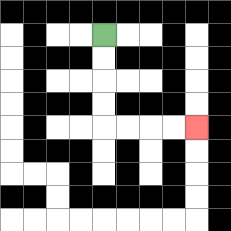{'start': '[4, 1]', 'end': '[8, 5]', 'path_directions': 'D,D,D,D,R,R,R,R', 'path_coordinates': '[[4, 1], [4, 2], [4, 3], [4, 4], [4, 5], [5, 5], [6, 5], [7, 5], [8, 5]]'}